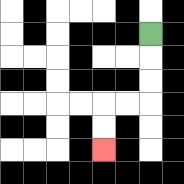{'start': '[6, 1]', 'end': '[4, 6]', 'path_directions': 'D,D,D,L,L,D,D', 'path_coordinates': '[[6, 1], [6, 2], [6, 3], [6, 4], [5, 4], [4, 4], [4, 5], [4, 6]]'}